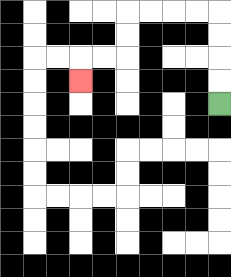{'start': '[9, 4]', 'end': '[3, 3]', 'path_directions': 'U,U,U,U,L,L,L,L,D,D,L,L,D', 'path_coordinates': '[[9, 4], [9, 3], [9, 2], [9, 1], [9, 0], [8, 0], [7, 0], [6, 0], [5, 0], [5, 1], [5, 2], [4, 2], [3, 2], [3, 3]]'}